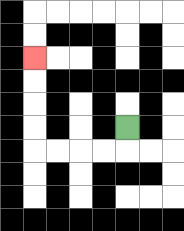{'start': '[5, 5]', 'end': '[1, 2]', 'path_directions': 'D,L,L,L,L,U,U,U,U', 'path_coordinates': '[[5, 5], [5, 6], [4, 6], [3, 6], [2, 6], [1, 6], [1, 5], [1, 4], [1, 3], [1, 2]]'}